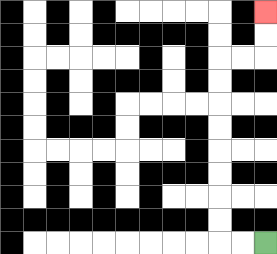{'start': '[11, 10]', 'end': '[11, 0]', 'path_directions': 'L,L,U,U,U,U,U,U,U,U,R,R,U,U', 'path_coordinates': '[[11, 10], [10, 10], [9, 10], [9, 9], [9, 8], [9, 7], [9, 6], [9, 5], [9, 4], [9, 3], [9, 2], [10, 2], [11, 2], [11, 1], [11, 0]]'}